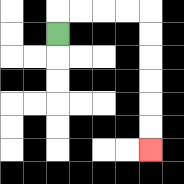{'start': '[2, 1]', 'end': '[6, 6]', 'path_directions': 'U,R,R,R,R,D,D,D,D,D,D', 'path_coordinates': '[[2, 1], [2, 0], [3, 0], [4, 0], [5, 0], [6, 0], [6, 1], [6, 2], [6, 3], [6, 4], [6, 5], [6, 6]]'}